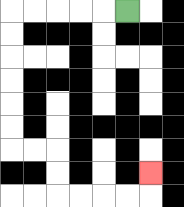{'start': '[5, 0]', 'end': '[6, 7]', 'path_directions': 'L,L,L,L,L,D,D,D,D,D,D,R,R,D,D,R,R,R,R,U', 'path_coordinates': '[[5, 0], [4, 0], [3, 0], [2, 0], [1, 0], [0, 0], [0, 1], [0, 2], [0, 3], [0, 4], [0, 5], [0, 6], [1, 6], [2, 6], [2, 7], [2, 8], [3, 8], [4, 8], [5, 8], [6, 8], [6, 7]]'}